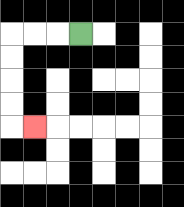{'start': '[3, 1]', 'end': '[1, 5]', 'path_directions': 'L,L,L,D,D,D,D,R', 'path_coordinates': '[[3, 1], [2, 1], [1, 1], [0, 1], [0, 2], [0, 3], [0, 4], [0, 5], [1, 5]]'}